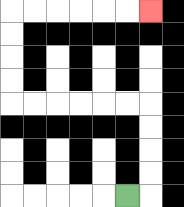{'start': '[5, 8]', 'end': '[6, 0]', 'path_directions': 'R,U,U,U,U,L,L,L,L,L,L,U,U,U,U,R,R,R,R,R,R', 'path_coordinates': '[[5, 8], [6, 8], [6, 7], [6, 6], [6, 5], [6, 4], [5, 4], [4, 4], [3, 4], [2, 4], [1, 4], [0, 4], [0, 3], [0, 2], [0, 1], [0, 0], [1, 0], [2, 0], [3, 0], [4, 0], [5, 0], [6, 0]]'}